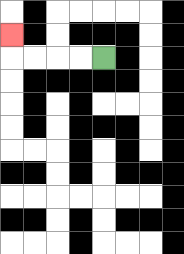{'start': '[4, 2]', 'end': '[0, 1]', 'path_directions': 'L,L,L,L,U', 'path_coordinates': '[[4, 2], [3, 2], [2, 2], [1, 2], [0, 2], [0, 1]]'}